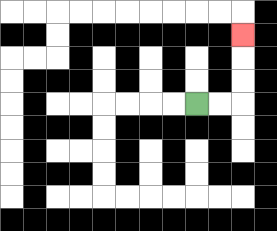{'start': '[8, 4]', 'end': '[10, 1]', 'path_directions': 'R,R,U,U,U', 'path_coordinates': '[[8, 4], [9, 4], [10, 4], [10, 3], [10, 2], [10, 1]]'}